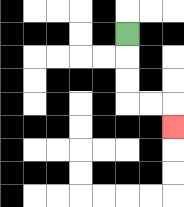{'start': '[5, 1]', 'end': '[7, 5]', 'path_directions': 'D,D,D,R,R,D', 'path_coordinates': '[[5, 1], [5, 2], [5, 3], [5, 4], [6, 4], [7, 4], [7, 5]]'}